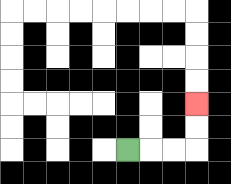{'start': '[5, 6]', 'end': '[8, 4]', 'path_directions': 'R,R,R,U,U', 'path_coordinates': '[[5, 6], [6, 6], [7, 6], [8, 6], [8, 5], [8, 4]]'}